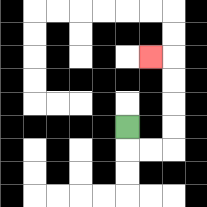{'start': '[5, 5]', 'end': '[6, 2]', 'path_directions': 'D,R,R,U,U,U,U,L', 'path_coordinates': '[[5, 5], [5, 6], [6, 6], [7, 6], [7, 5], [7, 4], [7, 3], [7, 2], [6, 2]]'}